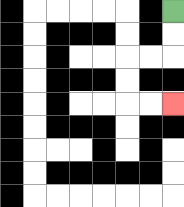{'start': '[7, 0]', 'end': '[7, 4]', 'path_directions': 'D,D,L,L,D,D,R,R', 'path_coordinates': '[[7, 0], [7, 1], [7, 2], [6, 2], [5, 2], [5, 3], [5, 4], [6, 4], [7, 4]]'}